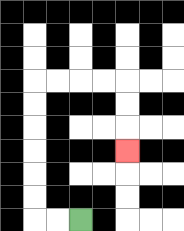{'start': '[3, 9]', 'end': '[5, 6]', 'path_directions': 'L,L,U,U,U,U,U,U,R,R,R,R,D,D,D', 'path_coordinates': '[[3, 9], [2, 9], [1, 9], [1, 8], [1, 7], [1, 6], [1, 5], [1, 4], [1, 3], [2, 3], [3, 3], [4, 3], [5, 3], [5, 4], [5, 5], [5, 6]]'}